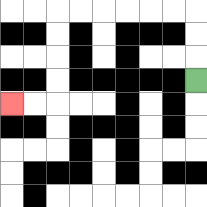{'start': '[8, 3]', 'end': '[0, 4]', 'path_directions': 'U,U,U,L,L,L,L,L,L,D,D,D,D,L,L', 'path_coordinates': '[[8, 3], [8, 2], [8, 1], [8, 0], [7, 0], [6, 0], [5, 0], [4, 0], [3, 0], [2, 0], [2, 1], [2, 2], [2, 3], [2, 4], [1, 4], [0, 4]]'}